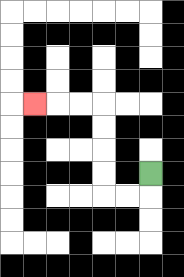{'start': '[6, 7]', 'end': '[1, 4]', 'path_directions': 'D,L,L,U,U,U,U,L,L,L', 'path_coordinates': '[[6, 7], [6, 8], [5, 8], [4, 8], [4, 7], [4, 6], [4, 5], [4, 4], [3, 4], [2, 4], [1, 4]]'}